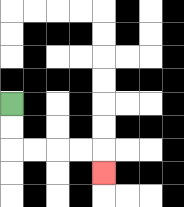{'start': '[0, 4]', 'end': '[4, 7]', 'path_directions': 'D,D,R,R,R,R,D', 'path_coordinates': '[[0, 4], [0, 5], [0, 6], [1, 6], [2, 6], [3, 6], [4, 6], [4, 7]]'}